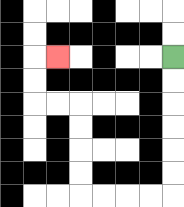{'start': '[7, 2]', 'end': '[2, 2]', 'path_directions': 'D,D,D,D,D,D,L,L,L,L,U,U,U,U,L,L,U,U,R', 'path_coordinates': '[[7, 2], [7, 3], [7, 4], [7, 5], [7, 6], [7, 7], [7, 8], [6, 8], [5, 8], [4, 8], [3, 8], [3, 7], [3, 6], [3, 5], [3, 4], [2, 4], [1, 4], [1, 3], [1, 2], [2, 2]]'}